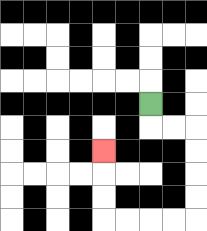{'start': '[6, 4]', 'end': '[4, 6]', 'path_directions': 'D,R,R,D,D,D,D,L,L,L,L,U,U,U', 'path_coordinates': '[[6, 4], [6, 5], [7, 5], [8, 5], [8, 6], [8, 7], [8, 8], [8, 9], [7, 9], [6, 9], [5, 9], [4, 9], [4, 8], [4, 7], [4, 6]]'}